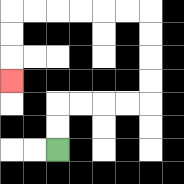{'start': '[2, 6]', 'end': '[0, 3]', 'path_directions': 'U,U,R,R,R,R,U,U,U,U,L,L,L,L,L,L,D,D,D', 'path_coordinates': '[[2, 6], [2, 5], [2, 4], [3, 4], [4, 4], [5, 4], [6, 4], [6, 3], [6, 2], [6, 1], [6, 0], [5, 0], [4, 0], [3, 0], [2, 0], [1, 0], [0, 0], [0, 1], [0, 2], [0, 3]]'}